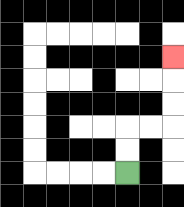{'start': '[5, 7]', 'end': '[7, 2]', 'path_directions': 'U,U,R,R,U,U,U', 'path_coordinates': '[[5, 7], [5, 6], [5, 5], [6, 5], [7, 5], [7, 4], [7, 3], [7, 2]]'}